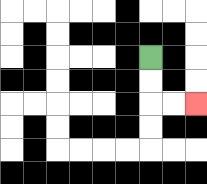{'start': '[6, 2]', 'end': '[8, 4]', 'path_directions': 'D,D,R,R', 'path_coordinates': '[[6, 2], [6, 3], [6, 4], [7, 4], [8, 4]]'}